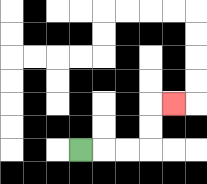{'start': '[3, 6]', 'end': '[7, 4]', 'path_directions': 'R,R,R,U,U,R', 'path_coordinates': '[[3, 6], [4, 6], [5, 6], [6, 6], [6, 5], [6, 4], [7, 4]]'}